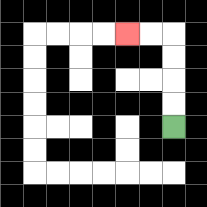{'start': '[7, 5]', 'end': '[5, 1]', 'path_directions': 'U,U,U,U,L,L', 'path_coordinates': '[[7, 5], [7, 4], [7, 3], [7, 2], [7, 1], [6, 1], [5, 1]]'}